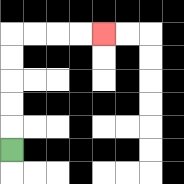{'start': '[0, 6]', 'end': '[4, 1]', 'path_directions': 'U,U,U,U,U,R,R,R,R', 'path_coordinates': '[[0, 6], [0, 5], [0, 4], [0, 3], [0, 2], [0, 1], [1, 1], [2, 1], [3, 1], [4, 1]]'}